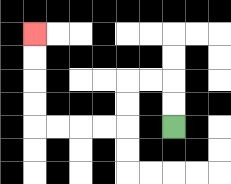{'start': '[7, 5]', 'end': '[1, 1]', 'path_directions': 'U,U,L,L,D,D,L,L,L,L,U,U,U,U', 'path_coordinates': '[[7, 5], [7, 4], [7, 3], [6, 3], [5, 3], [5, 4], [5, 5], [4, 5], [3, 5], [2, 5], [1, 5], [1, 4], [1, 3], [1, 2], [1, 1]]'}